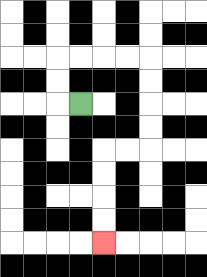{'start': '[3, 4]', 'end': '[4, 10]', 'path_directions': 'L,U,U,R,R,R,R,D,D,D,D,L,L,D,D,D,D', 'path_coordinates': '[[3, 4], [2, 4], [2, 3], [2, 2], [3, 2], [4, 2], [5, 2], [6, 2], [6, 3], [6, 4], [6, 5], [6, 6], [5, 6], [4, 6], [4, 7], [4, 8], [4, 9], [4, 10]]'}